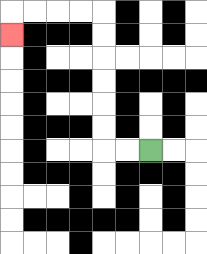{'start': '[6, 6]', 'end': '[0, 1]', 'path_directions': 'L,L,U,U,U,U,U,U,L,L,L,L,D', 'path_coordinates': '[[6, 6], [5, 6], [4, 6], [4, 5], [4, 4], [4, 3], [4, 2], [4, 1], [4, 0], [3, 0], [2, 0], [1, 0], [0, 0], [0, 1]]'}